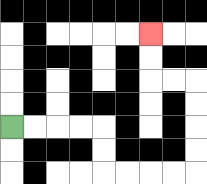{'start': '[0, 5]', 'end': '[6, 1]', 'path_directions': 'R,R,R,R,D,D,R,R,R,R,U,U,U,U,L,L,U,U', 'path_coordinates': '[[0, 5], [1, 5], [2, 5], [3, 5], [4, 5], [4, 6], [4, 7], [5, 7], [6, 7], [7, 7], [8, 7], [8, 6], [8, 5], [8, 4], [8, 3], [7, 3], [6, 3], [6, 2], [6, 1]]'}